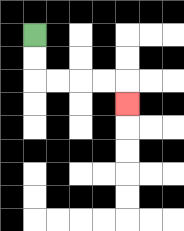{'start': '[1, 1]', 'end': '[5, 4]', 'path_directions': 'D,D,R,R,R,R,D', 'path_coordinates': '[[1, 1], [1, 2], [1, 3], [2, 3], [3, 3], [4, 3], [5, 3], [5, 4]]'}